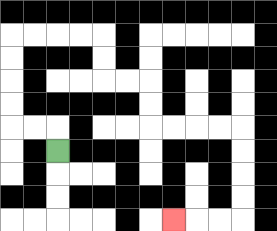{'start': '[2, 6]', 'end': '[7, 9]', 'path_directions': 'U,L,L,U,U,U,U,R,R,R,R,D,D,R,R,D,D,R,R,R,R,D,D,D,D,L,L,L', 'path_coordinates': '[[2, 6], [2, 5], [1, 5], [0, 5], [0, 4], [0, 3], [0, 2], [0, 1], [1, 1], [2, 1], [3, 1], [4, 1], [4, 2], [4, 3], [5, 3], [6, 3], [6, 4], [6, 5], [7, 5], [8, 5], [9, 5], [10, 5], [10, 6], [10, 7], [10, 8], [10, 9], [9, 9], [8, 9], [7, 9]]'}